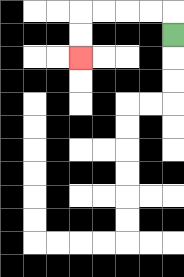{'start': '[7, 1]', 'end': '[3, 2]', 'path_directions': 'U,L,L,L,L,D,D', 'path_coordinates': '[[7, 1], [7, 0], [6, 0], [5, 0], [4, 0], [3, 0], [3, 1], [3, 2]]'}